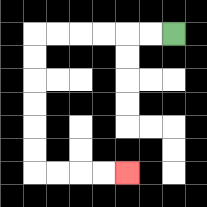{'start': '[7, 1]', 'end': '[5, 7]', 'path_directions': 'L,L,L,L,L,L,D,D,D,D,D,D,R,R,R,R', 'path_coordinates': '[[7, 1], [6, 1], [5, 1], [4, 1], [3, 1], [2, 1], [1, 1], [1, 2], [1, 3], [1, 4], [1, 5], [1, 6], [1, 7], [2, 7], [3, 7], [4, 7], [5, 7]]'}